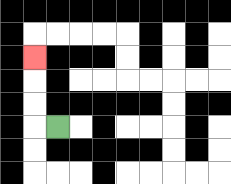{'start': '[2, 5]', 'end': '[1, 2]', 'path_directions': 'L,U,U,U', 'path_coordinates': '[[2, 5], [1, 5], [1, 4], [1, 3], [1, 2]]'}